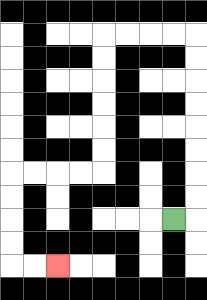{'start': '[7, 9]', 'end': '[2, 11]', 'path_directions': 'R,U,U,U,U,U,U,U,U,L,L,L,L,D,D,D,D,D,D,L,L,L,L,D,D,D,D,R,R', 'path_coordinates': '[[7, 9], [8, 9], [8, 8], [8, 7], [8, 6], [8, 5], [8, 4], [8, 3], [8, 2], [8, 1], [7, 1], [6, 1], [5, 1], [4, 1], [4, 2], [4, 3], [4, 4], [4, 5], [4, 6], [4, 7], [3, 7], [2, 7], [1, 7], [0, 7], [0, 8], [0, 9], [0, 10], [0, 11], [1, 11], [2, 11]]'}